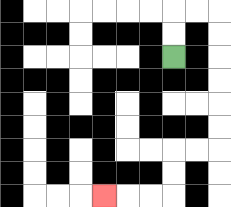{'start': '[7, 2]', 'end': '[4, 8]', 'path_directions': 'U,U,R,R,D,D,D,D,D,D,L,L,D,D,L,L,L', 'path_coordinates': '[[7, 2], [7, 1], [7, 0], [8, 0], [9, 0], [9, 1], [9, 2], [9, 3], [9, 4], [9, 5], [9, 6], [8, 6], [7, 6], [7, 7], [7, 8], [6, 8], [5, 8], [4, 8]]'}